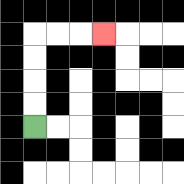{'start': '[1, 5]', 'end': '[4, 1]', 'path_directions': 'U,U,U,U,R,R,R', 'path_coordinates': '[[1, 5], [1, 4], [1, 3], [1, 2], [1, 1], [2, 1], [3, 1], [4, 1]]'}